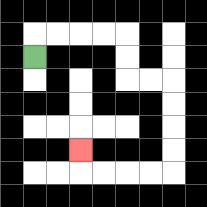{'start': '[1, 2]', 'end': '[3, 6]', 'path_directions': 'U,R,R,R,R,D,D,R,R,D,D,D,D,L,L,L,L,U', 'path_coordinates': '[[1, 2], [1, 1], [2, 1], [3, 1], [4, 1], [5, 1], [5, 2], [5, 3], [6, 3], [7, 3], [7, 4], [7, 5], [7, 6], [7, 7], [6, 7], [5, 7], [4, 7], [3, 7], [3, 6]]'}